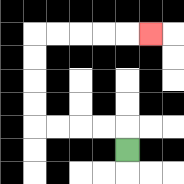{'start': '[5, 6]', 'end': '[6, 1]', 'path_directions': 'U,L,L,L,L,U,U,U,U,R,R,R,R,R', 'path_coordinates': '[[5, 6], [5, 5], [4, 5], [3, 5], [2, 5], [1, 5], [1, 4], [1, 3], [1, 2], [1, 1], [2, 1], [3, 1], [4, 1], [5, 1], [6, 1]]'}